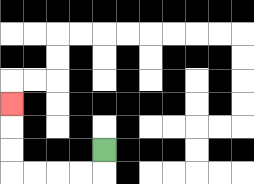{'start': '[4, 6]', 'end': '[0, 4]', 'path_directions': 'D,L,L,L,L,U,U,U', 'path_coordinates': '[[4, 6], [4, 7], [3, 7], [2, 7], [1, 7], [0, 7], [0, 6], [0, 5], [0, 4]]'}